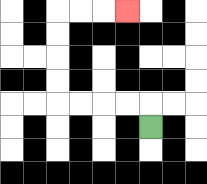{'start': '[6, 5]', 'end': '[5, 0]', 'path_directions': 'U,L,L,L,L,U,U,U,U,R,R,R', 'path_coordinates': '[[6, 5], [6, 4], [5, 4], [4, 4], [3, 4], [2, 4], [2, 3], [2, 2], [2, 1], [2, 0], [3, 0], [4, 0], [5, 0]]'}